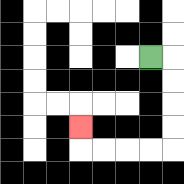{'start': '[6, 2]', 'end': '[3, 5]', 'path_directions': 'R,D,D,D,D,L,L,L,L,U', 'path_coordinates': '[[6, 2], [7, 2], [7, 3], [7, 4], [7, 5], [7, 6], [6, 6], [5, 6], [4, 6], [3, 6], [3, 5]]'}